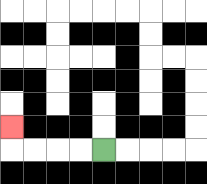{'start': '[4, 6]', 'end': '[0, 5]', 'path_directions': 'L,L,L,L,U', 'path_coordinates': '[[4, 6], [3, 6], [2, 6], [1, 6], [0, 6], [0, 5]]'}